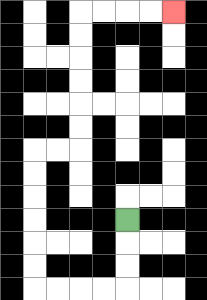{'start': '[5, 9]', 'end': '[7, 0]', 'path_directions': 'D,D,D,L,L,L,L,U,U,U,U,U,U,R,R,U,U,U,U,U,U,R,R,R,R', 'path_coordinates': '[[5, 9], [5, 10], [5, 11], [5, 12], [4, 12], [3, 12], [2, 12], [1, 12], [1, 11], [1, 10], [1, 9], [1, 8], [1, 7], [1, 6], [2, 6], [3, 6], [3, 5], [3, 4], [3, 3], [3, 2], [3, 1], [3, 0], [4, 0], [5, 0], [6, 0], [7, 0]]'}